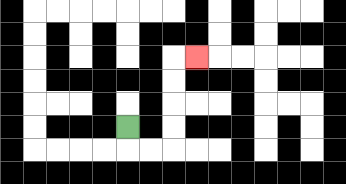{'start': '[5, 5]', 'end': '[8, 2]', 'path_directions': 'D,R,R,U,U,U,U,R', 'path_coordinates': '[[5, 5], [5, 6], [6, 6], [7, 6], [7, 5], [7, 4], [7, 3], [7, 2], [8, 2]]'}